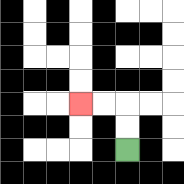{'start': '[5, 6]', 'end': '[3, 4]', 'path_directions': 'U,U,L,L', 'path_coordinates': '[[5, 6], [5, 5], [5, 4], [4, 4], [3, 4]]'}